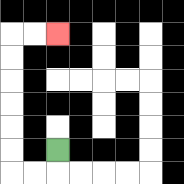{'start': '[2, 6]', 'end': '[2, 1]', 'path_directions': 'D,L,L,U,U,U,U,U,U,R,R', 'path_coordinates': '[[2, 6], [2, 7], [1, 7], [0, 7], [0, 6], [0, 5], [0, 4], [0, 3], [0, 2], [0, 1], [1, 1], [2, 1]]'}